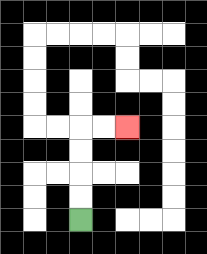{'start': '[3, 9]', 'end': '[5, 5]', 'path_directions': 'U,U,U,U,R,R', 'path_coordinates': '[[3, 9], [3, 8], [3, 7], [3, 6], [3, 5], [4, 5], [5, 5]]'}